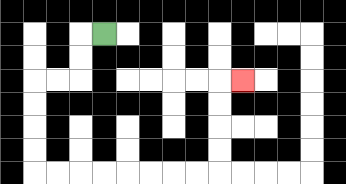{'start': '[4, 1]', 'end': '[10, 3]', 'path_directions': 'L,D,D,L,L,D,D,D,D,R,R,R,R,R,R,R,R,U,U,U,U,R', 'path_coordinates': '[[4, 1], [3, 1], [3, 2], [3, 3], [2, 3], [1, 3], [1, 4], [1, 5], [1, 6], [1, 7], [2, 7], [3, 7], [4, 7], [5, 7], [6, 7], [7, 7], [8, 7], [9, 7], [9, 6], [9, 5], [9, 4], [9, 3], [10, 3]]'}